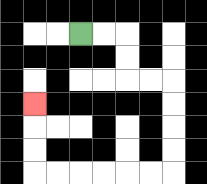{'start': '[3, 1]', 'end': '[1, 4]', 'path_directions': 'R,R,D,D,R,R,D,D,D,D,L,L,L,L,L,L,U,U,U', 'path_coordinates': '[[3, 1], [4, 1], [5, 1], [5, 2], [5, 3], [6, 3], [7, 3], [7, 4], [7, 5], [7, 6], [7, 7], [6, 7], [5, 7], [4, 7], [3, 7], [2, 7], [1, 7], [1, 6], [1, 5], [1, 4]]'}